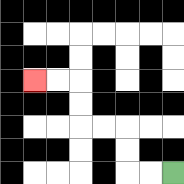{'start': '[7, 7]', 'end': '[1, 3]', 'path_directions': 'L,L,U,U,L,L,U,U,L,L', 'path_coordinates': '[[7, 7], [6, 7], [5, 7], [5, 6], [5, 5], [4, 5], [3, 5], [3, 4], [3, 3], [2, 3], [1, 3]]'}